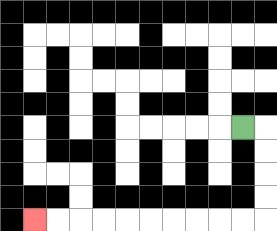{'start': '[10, 5]', 'end': '[1, 9]', 'path_directions': 'R,D,D,D,D,L,L,L,L,L,L,L,L,L,L', 'path_coordinates': '[[10, 5], [11, 5], [11, 6], [11, 7], [11, 8], [11, 9], [10, 9], [9, 9], [8, 9], [7, 9], [6, 9], [5, 9], [4, 9], [3, 9], [2, 9], [1, 9]]'}